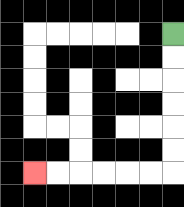{'start': '[7, 1]', 'end': '[1, 7]', 'path_directions': 'D,D,D,D,D,D,L,L,L,L,L,L', 'path_coordinates': '[[7, 1], [7, 2], [7, 3], [7, 4], [7, 5], [7, 6], [7, 7], [6, 7], [5, 7], [4, 7], [3, 7], [2, 7], [1, 7]]'}